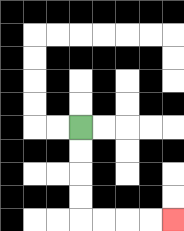{'start': '[3, 5]', 'end': '[7, 9]', 'path_directions': 'D,D,D,D,R,R,R,R', 'path_coordinates': '[[3, 5], [3, 6], [3, 7], [3, 8], [3, 9], [4, 9], [5, 9], [6, 9], [7, 9]]'}